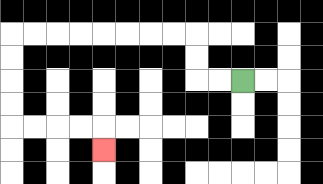{'start': '[10, 3]', 'end': '[4, 6]', 'path_directions': 'L,L,U,U,L,L,L,L,L,L,L,L,D,D,D,D,R,R,R,R,D', 'path_coordinates': '[[10, 3], [9, 3], [8, 3], [8, 2], [8, 1], [7, 1], [6, 1], [5, 1], [4, 1], [3, 1], [2, 1], [1, 1], [0, 1], [0, 2], [0, 3], [0, 4], [0, 5], [1, 5], [2, 5], [3, 5], [4, 5], [4, 6]]'}